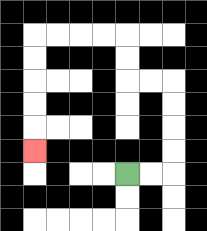{'start': '[5, 7]', 'end': '[1, 6]', 'path_directions': 'R,R,U,U,U,U,L,L,U,U,L,L,L,L,D,D,D,D,D', 'path_coordinates': '[[5, 7], [6, 7], [7, 7], [7, 6], [7, 5], [7, 4], [7, 3], [6, 3], [5, 3], [5, 2], [5, 1], [4, 1], [3, 1], [2, 1], [1, 1], [1, 2], [1, 3], [1, 4], [1, 5], [1, 6]]'}